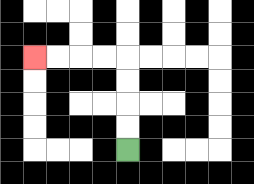{'start': '[5, 6]', 'end': '[1, 2]', 'path_directions': 'U,U,U,U,L,L,L,L', 'path_coordinates': '[[5, 6], [5, 5], [5, 4], [5, 3], [5, 2], [4, 2], [3, 2], [2, 2], [1, 2]]'}